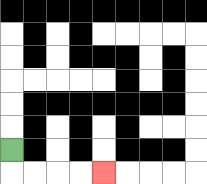{'start': '[0, 6]', 'end': '[4, 7]', 'path_directions': 'D,R,R,R,R', 'path_coordinates': '[[0, 6], [0, 7], [1, 7], [2, 7], [3, 7], [4, 7]]'}